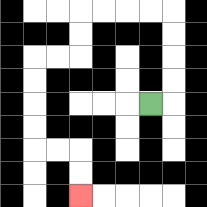{'start': '[6, 4]', 'end': '[3, 8]', 'path_directions': 'R,U,U,U,U,L,L,L,L,D,D,L,L,D,D,D,D,R,R,D,D', 'path_coordinates': '[[6, 4], [7, 4], [7, 3], [7, 2], [7, 1], [7, 0], [6, 0], [5, 0], [4, 0], [3, 0], [3, 1], [3, 2], [2, 2], [1, 2], [1, 3], [1, 4], [1, 5], [1, 6], [2, 6], [3, 6], [3, 7], [3, 8]]'}